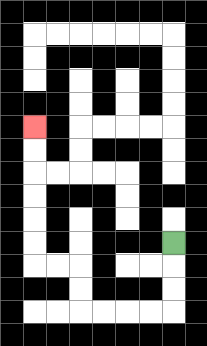{'start': '[7, 10]', 'end': '[1, 5]', 'path_directions': 'D,D,D,L,L,L,L,U,U,L,L,U,U,U,U,U,U', 'path_coordinates': '[[7, 10], [7, 11], [7, 12], [7, 13], [6, 13], [5, 13], [4, 13], [3, 13], [3, 12], [3, 11], [2, 11], [1, 11], [1, 10], [1, 9], [1, 8], [1, 7], [1, 6], [1, 5]]'}